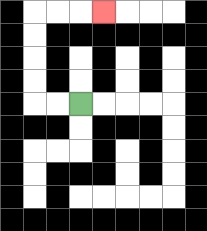{'start': '[3, 4]', 'end': '[4, 0]', 'path_directions': 'L,L,U,U,U,U,R,R,R', 'path_coordinates': '[[3, 4], [2, 4], [1, 4], [1, 3], [1, 2], [1, 1], [1, 0], [2, 0], [3, 0], [4, 0]]'}